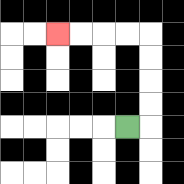{'start': '[5, 5]', 'end': '[2, 1]', 'path_directions': 'R,U,U,U,U,L,L,L,L', 'path_coordinates': '[[5, 5], [6, 5], [6, 4], [6, 3], [6, 2], [6, 1], [5, 1], [4, 1], [3, 1], [2, 1]]'}